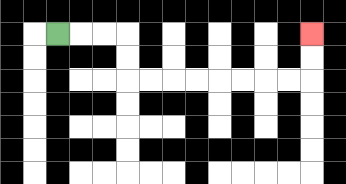{'start': '[2, 1]', 'end': '[13, 1]', 'path_directions': 'R,R,R,D,D,R,R,R,R,R,R,R,R,U,U', 'path_coordinates': '[[2, 1], [3, 1], [4, 1], [5, 1], [5, 2], [5, 3], [6, 3], [7, 3], [8, 3], [9, 3], [10, 3], [11, 3], [12, 3], [13, 3], [13, 2], [13, 1]]'}